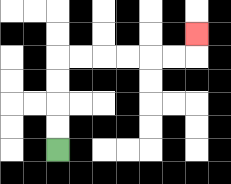{'start': '[2, 6]', 'end': '[8, 1]', 'path_directions': 'U,U,U,U,R,R,R,R,R,R,U', 'path_coordinates': '[[2, 6], [2, 5], [2, 4], [2, 3], [2, 2], [3, 2], [4, 2], [5, 2], [6, 2], [7, 2], [8, 2], [8, 1]]'}